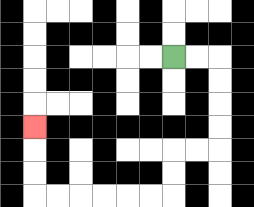{'start': '[7, 2]', 'end': '[1, 5]', 'path_directions': 'R,R,D,D,D,D,L,L,D,D,L,L,L,L,L,L,U,U,U', 'path_coordinates': '[[7, 2], [8, 2], [9, 2], [9, 3], [9, 4], [9, 5], [9, 6], [8, 6], [7, 6], [7, 7], [7, 8], [6, 8], [5, 8], [4, 8], [3, 8], [2, 8], [1, 8], [1, 7], [1, 6], [1, 5]]'}